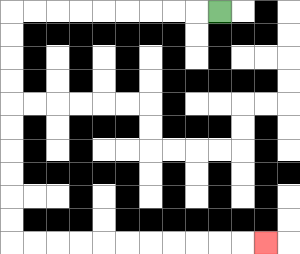{'start': '[9, 0]', 'end': '[11, 10]', 'path_directions': 'L,L,L,L,L,L,L,L,L,D,D,D,D,D,D,D,D,D,D,R,R,R,R,R,R,R,R,R,R,R', 'path_coordinates': '[[9, 0], [8, 0], [7, 0], [6, 0], [5, 0], [4, 0], [3, 0], [2, 0], [1, 0], [0, 0], [0, 1], [0, 2], [0, 3], [0, 4], [0, 5], [0, 6], [0, 7], [0, 8], [0, 9], [0, 10], [1, 10], [2, 10], [3, 10], [4, 10], [5, 10], [6, 10], [7, 10], [8, 10], [9, 10], [10, 10], [11, 10]]'}